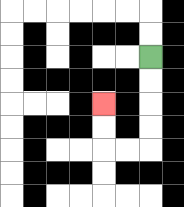{'start': '[6, 2]', 'end': '[4, 4]', 'path_directions': 'D,D,D,D,L,L,U,U', 'path_coordinates': '[[6, 2], [6, 3], [6, 4], [6, 5], [6, 6], [5, 6], [4, 6], [4, 5], [4, 4]]'}